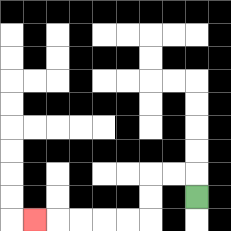{'start': '[8, 8]', 'end': '[1, 9]', 'path_directions': 'U,L,L,D,D,L,L,L,L,L', 'path_coordinates': '[[8, 8], [8, 7], [7, 7], [6, 7], [6, 8], [6, 9], [5, 9], [4, 9], [3, 9], [2, 9], [1, 9]]'}